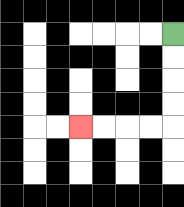{'start': '[7, 1]', 'end': '[3, 5]', 'path_directions': 'D,D,D,D,L,L,L,L', 'path_coordinates': '[[7, 1], [7, 2], [7, 3], [7, 4], [7, 5], [6, 5], [5, 5], [4, 5], [3, 5]]'}